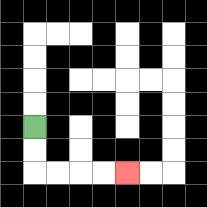{'start': '[1, 5]', 'end': '[5, 7]', 'path_directions': 'D,D,R,R,R,R', 'path_coordinates': '[[1, 5], [1, 6], [1, 7], [2, 7], [3, 7], [4, 7], [5, 7]]'}